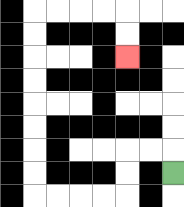{'start': '[7, 7]', 'end': '[5, 2]', 'path_directions': 'U,L,L,D,D,L,L,L,L,U,U,U,U,U,U,U,U,R,R,R,R,D,D', 'path_coordinates': '[[7, 7], [7, 6], [6, 6], [5, 6], [5, 7], [5, 8], [4, 8], [3, 8], [2, 8], [1, 8], [1, 7], [1, 6], [1, 5], [1, 4], [1, 3], [1, 2], [1, 1], [1, 0], [2, 0], [3, 0], [4, 0], [5, 0], [5, 1], [5, 2]]'}